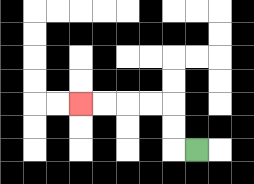{'start': '[8, 6]', 'end': '[3, 4]', 'path_directions': 'L,U,U,L,L,L,L', 'path_coordinates': '[[8, 6], [7, 6], [7, 5], [7, 4], [6, 4], [5, 4], [4, 4], [3, 4]]'}